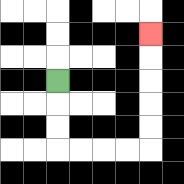{'start': '[2, 3]', 'end': '[6, 1]', 'path_directions': 'D,D,D,R,R,R,R,U,U,U,U,U', 'path_coordinates': '[[2, 3], [2, 4], [2, 5], [2, 6], [3, 6], [4, 6], [5, 6], [6, 6], [6, 5], [6, 4], [6, 3], [6, 2], [6, 1]]'}